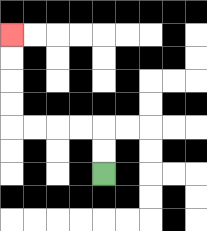{'start': '[4, 7]', 'end': '[0, 1]', 'path_directions': 'U,U,L,L,L,L,U,U,U,U', 'path_coordinates': '[[4, 7], [4, 6], [4, 5], [3, 5], [2, 5], [1, 5], [0, 5], [0, 4], [0, 3], [0, 2], [0, 1]]'}